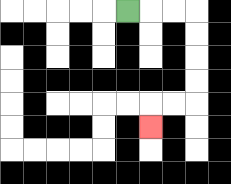{'start': '[5, 0]', 'end': '[6, 5]', 'path_directions': 'R,R,R,D,D,D,D,L,L,D', 'path_coordinates': '[[5, 0], [6, 0], [7, 0], [8, 0], [8, 1], [8, 2], [8, 3], [8, 4], [7, 4], [6, 4], [6, 5]]'}